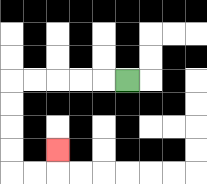{'start': '[5, 3]', 'end': '[2, 6]', 'path_directions': 'L,L,L,L,L,D,D,D,D,R,R,U', 'path_coordinates': '[[5, 3], [4, 3], [3, 3], [2, 3], [1, 3], [0, 3], [0, 4], [0, 5], [0, 6], [0, 7], [1, 7], [2, 7], [2, 6]]'}